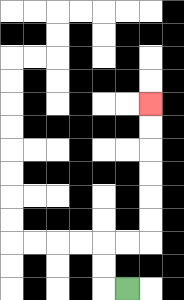{'start': '[5, 12]', 'end': '[6, 4]', 'path_directions': 'L,U,U,R,R,U,U,U,U,U,U', 'path_coordinates': '[[5, 12], [4, 12], [4, 11], [4, 10], [5, 10], [6, 10], [6, 9], [6, 8], [6, 7], [6, 6], [6, 5], [6, 4]]'}